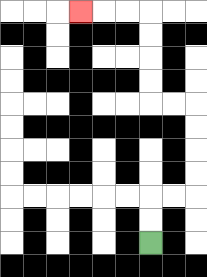{'start': '[6, 10]', 'end': '[3, 0]', 'path_directions': 'U,U,R,R,U,U,U,U,L,L,U,U,U,U,L,L,L', 'path_coordinates': '[[6, 10], [6, 9], [6, 8], [7, 8], [8, 8], [8, 7], [8, 6], [8, 5], [8, 4], [7, 4], [6, 4], [6, 3], [6, 2], [6, 1], [6, 0], [5, 0], [4, 0], [3, 0]]'}